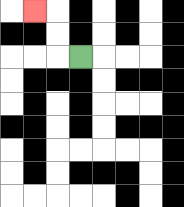{'start': '[3, 2]', 'end': '[1, 0]', 'path_directions': 'L,U,U,L', 'path_coordinates': '[[3, 2], [2, 2], [2, 1], [2, 0], [1, 0]]'}